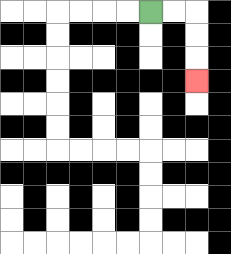{'start': '[6, 0]', 'end': '[8, 3]', 'path_directions': 'R,R,D,D,D', 'path_coordinates': '[[6, 0], [7, 0], [8, 0], [8, 1], [8, 2], [8, 3]]'}